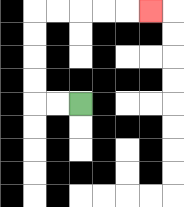{'start': '[3, 4]', 'end': '[6, 0]', 'path_directions': 'L,L,U,U,U,U,R,R,R,R,R', 'path_coordinates': '[[3, 4], [2, 4], [1, 4], [1, 3], [1, 2], [1, 1], [1, 0], [2, 0], [3, 0], [4, 0], [5, 0], [6, 0]]'}